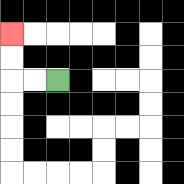{'start': '[2, 3]', 'end': '[0, 1]', 'path_directions': 'L,L,U,U', 'path_coordinates': '[[2, 3], [1, 3], [0, 3], [0, 2], [0, 1]]'}